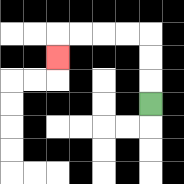{'start': '[6, 4]', 'end': '[2, 2]', 'path_directions': 'U,U,U,L,L,L,L,D', 'path_coordinates': '[[6, 4], [6, 3], [6, 2], [6, 1], [5, 1], [4, 1], [3, 1], [2, 1], [2, 2]]'}